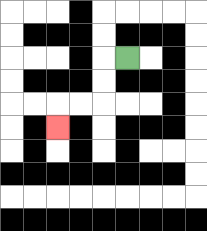{'start': '[5, 2]', 'end': '[2, 5]', 'path_directions': 'L,D,D,L,L,D', 'path_coordinates': '[[5, 2], [4, 2], [4, 3], [4, 4], [3, 4], [2, 4], [2, 5]]'}